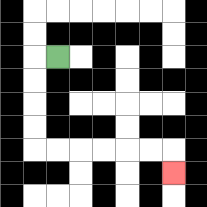{'start': '[2, 2]', 'end': '[7, 7]', 'path_directions': 'L,D,D,D,D,R,R,R,R,R,R,D', 'path_coordinates': '[[2, 2], [1, 2], [1, 3], [1, 4], [1, 5], [1, 6], [2, 6], [3, 6], [4, 6], [5, 6], [6, 6], [7, 6], [7, 7]]'}